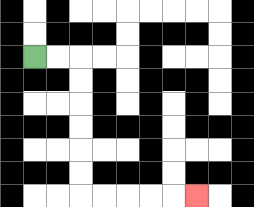{'start': '[1, 2]', 'end': '[8, 8]', 'path_directions': 'R,R,D,D,D,D,D,D,R,R,R,R,R', 'path_coordinates': '[[1, 2], [2, 2], [3, 2], [3, 3], [3, 4], [3, 5], [3, 6], [3, 7], [3, 8], [4, 8], [5, 8], [6, 8], [7, 8], [8, 8]]'}